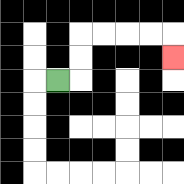{'start': '[2, 3]', 'end': '[7, 2]', 'path_directions': 'R,U,U,R,R,R,R,D', 'path_coordinates': '[[2, 3], [3, 3], [3, 2], [3, 1], [4, 1], [5, 1], [6, 1], [7, 1], [7, 2]]'}